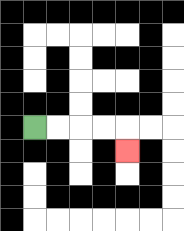{'start': '[1, 5]', 'end': '[5, 6]', 'path_directions': 'R,R,R,R,D', 'path_coordinates': '[[1, 5], [2, 5], [3, 5], [4, 5], [5, 5], [5, 6]]'}